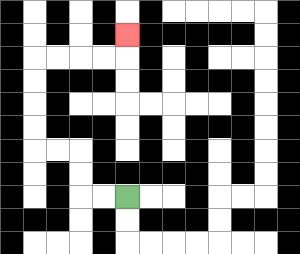{'start': '[5, 8]', 'end': '[5, 1]', 'path_directions': 'L,L,U,U,L,L,U,U,U,U,R,R,R,R,U', 'path_coordinates': '[[5, 8], [4, 8], [3, 8], [3, 7], [3, 6], [2, 6], [1, 6], [1, 5], [1, 4], [1, 3], [1, 2], [2, 2], [3, 2], [4, 2], [5, 2], [5, 1]]'}